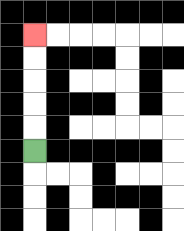{'start': '[1, 6]', 'end': '[1, 1]', 'path_directions': 'U,U,U,U,U', 'path_coordinates': '[[1, 6], [1, 5], [1, 4], [1, 3], [1, 2], [1, 1]]'}